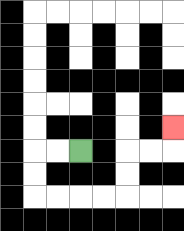{'start': '[3, 6]', 'end': '[7, 5]', 'path_directions': 'L,L,D,D,R,R,R,R,U,U,R,R,U', 'path_coordinates': '[[3, 6], [2, 6], [1, 6], [1, 7], [1, 8], [2, 8], [3, 8], [4, 8], [5, 8], [5, 7], [5, 6], [6, 6], [7, 6], [7, 5]]'}